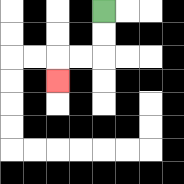{'start': '[4, 0]', 'end': '[2, 3]', 'path_directions': 'D,D,L,L,D', 'path_coordinates': '[[4, 0], [4, 1], [4, 2], [3, 2], [2, 2], [2, 3]]'}